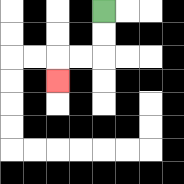{'start': '[4, 0]', 'end': '[2, 3]', 'path_directions': 'D,D,L,L,D', 'path_coordinates': '[[4, 0], [4, 1], [4, 2], [3, 2], [2, 2], [2, 3]]'}